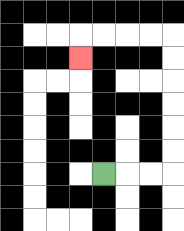{'start': '[4, 7]', 'end': '[3, 2]', 'path_directions': 'R,R,R,U,U,U,U,U,U,L,L,L,L,D', 'path_coordinates': '[[4, 7], [5, 7], [6, 7], [7, 7], [7, 6], [7, 5], [7, 4], [7, 3], [7, 2], [7, 1], [6, 1], [5, 1], [4, 1], [3, 1], [3, 2]]'}